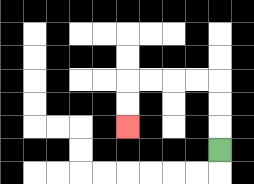{'start': '[9, 6]', 'end': '[5, 5]', 'path_directions': 'U,U,U,L,L,L,L,D,D', 'path_coordinates': '[[9, 6], [9, 5], [9, 4], [9, 3], [8, 3], [7, 3], [6, 3], [5, 3], [5, 4], [5, 5]]'}